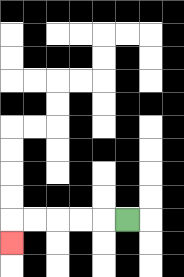{'start': '[5, 9]', 'end': '[0, 10]', 'path_directions': 'L,L,L,L,L,D', 'path_coordinates': '[[5, 9], [4, 9], [3, 9], [2, 9], [1, 9], [0, 9], [0, 10]]'}